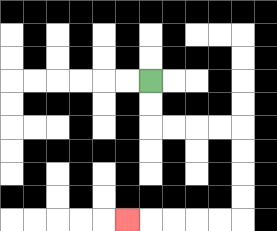{'start': '[6, 3]', 'end': '[5, 9]', 'path_directions': 'D,D,R,R,R,R,D,D,D,D,L,L,L,L,L', 'path_coordinates': '[[6, 3], [6, 4], [6, 5], [7, 5], [8, 5], [9, 5], [10, 5], [10, 6], [10, 7], [10, 8], [10, 9], [9, 9], [8, 9], [7, 9], [6, 9], [5, 9]]'}